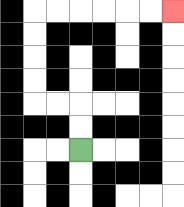{'start': '[3, 6]', 'end': '[7, 0]', 'path_directions': 'U,U,L,L,U,U,U,U,R,R,R,R,R,R', 'path_coordinates': '[[3, 6], [3, 5], [3, 4], [2, 4], [1, 4], [1, 3], [1, 2], [1, 1], [1, 0], [2, 0], [3, 0], [4, 0], [5, 0], [6, 0], [7, 0]]'}